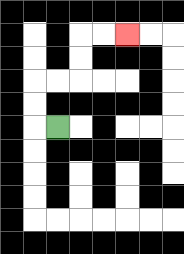{'start': '[2, 5]', 'end': '[5, 1]', 'path_directions': 'L,U,U,R,R,U,U,R,R', 'path_coordinates': '[[2, 5], [1, 5], [1, 4], [1, 3], [2, 3], [3, 3], [3, 2], [3, 1], [4, 1], [5, 1]]'}